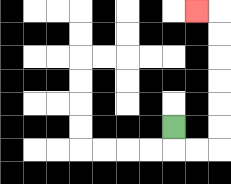{'start': '[7, 5]', 'end': '[8, 0]', 'path_directions': 'D,R,R,U,U,U,U,U,U,L', 'path_coordinates': '[[7, 5], [7, 6], [8, 6], [9, 6], [9, 5], [9, 4], [9, 3], [9, 2], [9, 1], [9, 0], [8, 0]]'}